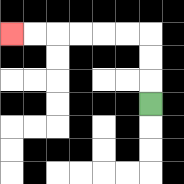{'start': '[6, 4]', 'end': '[0, 1]', 'path_directions': 'U,U,U,L,L,L,L,L,L', 'path_coordinates': '[[6, 4], [6, 3], [6, 2], [6, 1], [5, 1], [4, 1], [3, 1], [2, 1], [1, 1], [0, 1]]'}